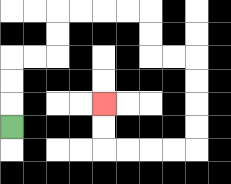{'start': '[0, 5]', 'end': '[4, 4]', 'path_directions': 'U,U,U,R,R,U,U,R,R,R,R,D,D,R,R,D,D,D,D,L,L,L,L,U,U', 'path_coordinates': '[[0, 5], [0, 4], [0, 3], [0, 2], [1, 2], [2, 2], [2, 1], [2, 0], [3, 0], [4, 0], [5, 0], [6, 0], [6, 1], [6, 2], [7, 2], [8, 2], [8, 3], [8, 4], [8, 5], [8, 6], [7, 6], [6, 6], [5, 6], [4, 6], [4, 5], [4, 4]]'}